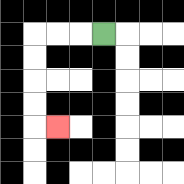{'start': '[4, 1]', 'end': '[2, 5]', 'path_directions': 'L,L,L,D,D,D,D,R', 'path_coordinates': '[[4, 1], [3, 1], [2, 1], [1, 1], [1, 2], [1, 3], [1, 4], [1, 5], [2, 5]]'}